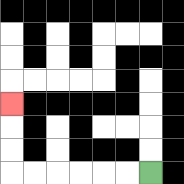{'start': '[6, 7]', 'end': '[0, 4]', 'path_directions': 'L,L,L,L,L,L,U,U,U', 'path_coordinates': '[[6, 7], [5, 7], [4, 7], [3, 7], [2, 7], [1, 7], [0, 7], [0, 6], [0, 5], [0, 4]]'}